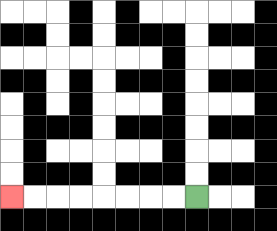{'start': '[8, 8]', 'end': '[0, 8]', 'path_directions': 'L,L,L,L,L,L,L,L', 'path_coordinates': '[[8, 8], [7, 8], [6, 8], [5, 8], [4, 8], [3, 8], [2, 8], [1, 8], [0, 8]]'}